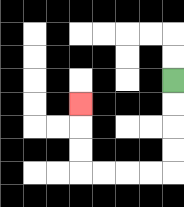{'start': '[7, 3]', 'end': '[3, 4]', 'path_directions': 'D,D,D,D,L,L,L,L,U,U,U', 'path_coordinates': '[[7, 3], [7, 4], [7, 5], [7, 6], [7, 7], [6, 7], [5, 7], [4, 7], [3, 7], [3, 6], [3, 5], [3, 4]]'}